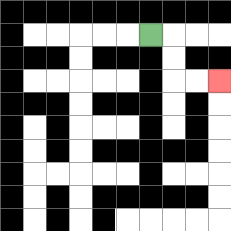{'start': '[6, 1]', 'end': '[9, 3]', 'path_directions': 'R,D,D,R,R', 'path_coordinates': '[[6, 1], [7, 1], [7, 2], [7, 3], [8, 3], [9, 3]]'}